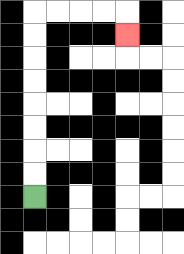{'start': '[1, 8]', 'end': '[5, 1]', 'path_directions': 'U,U,U,U,U,U,U,U,R,R,R,R,D', 'path_coordinates': '[[1, 8], [1, 7], [1, 6], [1, 5], [1, 4], [1, 3], [1, 2], [1, 1], [1, 0], [2, 0], [3, 0], [4, 0], [5, 0], [5, 1]]'}